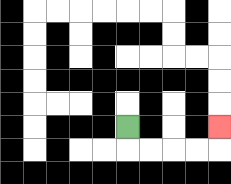{'start': '[5, 5]', 'end': '[9, 5]', 'path_directions': 'D,R,R,R,R,U', 'path_coordinates': '[[5, 5], [5, 6], [6, 6], [7, 6], [8, 6], [9, 6], [9, 5]]'}